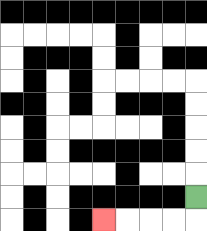{'start': '[8, 8]', 'end': '[4, 9]', 'path_directions': 'D,L,L,L,L', 'path_coordinates': '[[8, 8], [8, 9], [7, 9], [6, 9], [5, 9], [4, 9]]'}